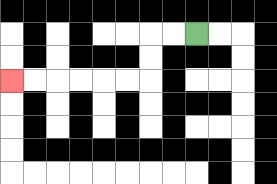{'start': '[8, 1]', 'end': '[0, 3]', 'path_directions': 'L,L,D,D,L,L,L,L,L,L', 'path_coordinates': '[[8, 1], [7, 1], [6, 1], [6, 2], [6, 3], [5, 3], [4, 3], [3, 3], [2, 3], [1, 3], [0, 3]]'}